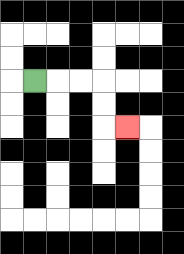{'start': '[1, 3]', 'end': '[5, 5]', 'path_directions': 'R,R,R,D,D,R', 'path_coordinates': '[[1, 3], [2, 3], [3, 3], [4, 3], [4, 4], [4, 5], [5, 5]]'}